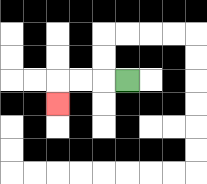{'start': '[5, 3]', 'end': '[2, 4]', 'path_directions': 'L,L,L,D', 'path_coordinates': '[[5, 3], [4, 3], [3, 3], [2, 3], [2, 4]]'}